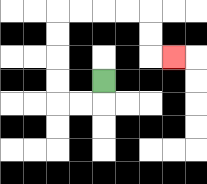{'start': '[4, 3]', 'end': '[7, 2]', 'path_directions': 'D,L,L,U,U,U,U,R,R,R,R,D,D,R', 'path_coordinates': '[[4, 3], [4, 4], [3, 4], [2, 4], [2, 3], [2, 2], [2, 1], [2, 0], [3, 0], [4, 0], [5, 0], [6, 0], [6, 1], [6, 2], [7, 2]]'}